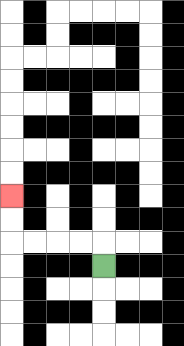{'start': '[4, 11]', 'end': '[0, 8]', 'path_directions': 'U,L,L,L,L,U,U', 'path_coordinates': '[[4, 11], [4, 10], [3, 10], [2, 10], [1, 10], [0, 10], [0, 9], [0, 8]]'}